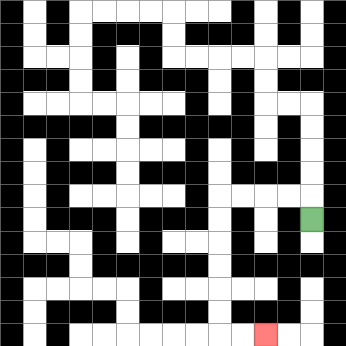{'start': '[13, 9]', 'end': '[11, 14]', 'path_directions': 'U,L,L,L,L,D,D,D,D,D,D,R,R', 'path_coordinates': '[[13, 9], [13, 8], [12, 8], [11, 8], [10, 8], [9, 8], [9, 9], [9, 10], [9, 11], [9, 12], [9, 13], [9, 14], [10, 14], [11, 14]]'}